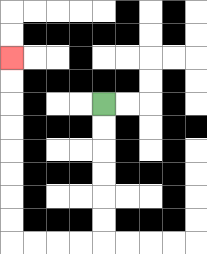{'start': '[4, 4]', 'end': '[0, 2]', 'path_directions': 'D,D,D,D,D,D,L,L,L,L,U,U,U,U,U,U,U,U', 'path_coordinates': '[[4, 4], [4, 5], [4, 6], [4, 7], [4, 8], [4, 9], [4, 10], [3, 10], [2, 10], [1, 10], [0, 10], [0, 9], [0, 8], [0, 7], [0, 6], [0, 5], [0, 4], [0, 3], [0, 2]]'}